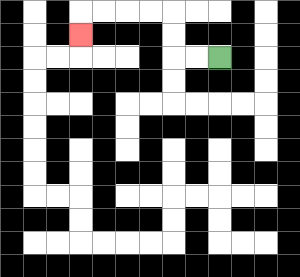{'start': '[9, 2]', 'end': '[3, 1]', 'path_directions': 'L,L,U,U,L,L,L,L,D', 'path_coordinates': '[[9, 2], [8, 2], [7, 2], [7, 1], [7, 0], [6, 0], [5, 0], [4, 0], [3, 0], [3, 1]]'}